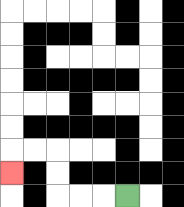{'start': '[5, 8]', 'end': '[0, 7]', 'path_directions': 'L,L,L,U,U,L,L,D', 'path_coordinates': '[[5, 8], [4, 8], [3, 8], [2, 8], [2, 7], [2, 6], [1, 6], [0, 6], [0, 7]]'}